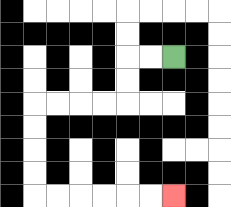{'start': '[7, 2]', 'end': '[7, 8]', 'path_directions': 'L,L,D,D,L,L,L,L,D,D,D,D,R,R,R,R,R,R', 'path_coordinates': '[[7, 2], [6, 2], [5, 2], [5, 3], [5, 4], [4, 4], [3, 4], [2, 4], [1, 4], [1, 5], [1, 6], [1, 7], [1, 8], [2, 8], [3, 8], [4, 8], [5, 8], [6, 8], [7, 8]]'}